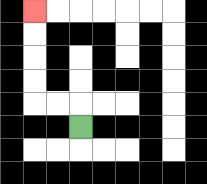{'start': '[3, 5]', 'end': '[1, 0]', 'path_directions': 'U,L,L,U,U,U,U', 'path_coordinates': '[[3, 5], [3, 4], [2, 4], [1, 4], [1, 3], [1, 2], [1, 1], [1, 0]]'}